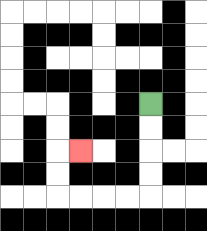{'start': '[6, 4]', 'end': '[3, 6]', 'path_directions': 'D,D,D,D,L,L,L,L,U,U,R', 'path_coordinates': '[[6, 4], [6, 5], [6, 6], [6, 7], [6, 8], [5, 8], [4, 8], [3, 8], [2, 8], [2, 7], [2, 6], [3, 6]]'}